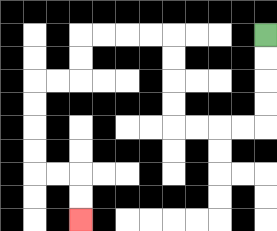{'start': '[11, 1]', 'end': '[3, 9]', 'path_directions': 'D,D,D,D,L,L,L,L,U,U,U,U,L,L,L,L,D,D,L,L,D,D,D,D,R,R,D,D', 'path_coordinates': '[[11, 1], [11, 2], [11, 3], [11, 4], [11, 5], [10, 5], [9, 5], [8, 5], [7, 5], [7, 4], [7, 3], [7, 2], [7, 1], [6, 1], [5, 1], [4, 1], [3, 1], [3, 2], [3, 3], [2, 3], [1, 3], [1, 4], [1, 5], [1, 6], [1, 7], [2, 7], [3, 7], [3, 8], [3, 9]]'}